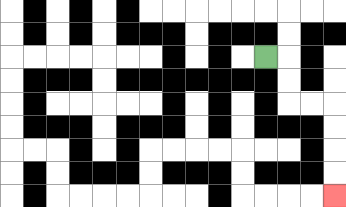{'start': '[11, 2]', 'end': '[14, 8]', 'path_directions': 'R,D,D,R,R,D,D,D,D', 'path_coordinates': '[[11, 2], [12, 2], [12, 3], [12, 4], [13, 4], [14, 4], [14, 5], [14, 6], [14, 7], [14, 8]]'}